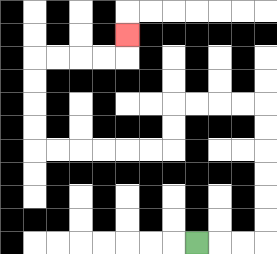{'start': '[8, 10]', 'end': '[5, 1]', 'path_directions': 'R,R,R,U,U,U,U,U,U,L,L,L,L,D,D,L,L,L,L,L,L,U,U,U,U,R,R,R,R,U', 'path_coordinates': '[[8, 10], [9, 10], [10, 10], [11, 10], [11, 9], [11, 8], [11, 7], [11, 6], [11, 5], [11, 4], [10, 4], [9, 4], [8, 4], [7, 4], [7, 5], [7, 6], [6, 6], [5, 6], [4, 6], [3, 6], [2, 6], [1, 6], [1, 5], [1, 4], [1, 3], [1, 2], [2, 2], [3, 2], [4, 2], [5, 2], [5, 1]]'}